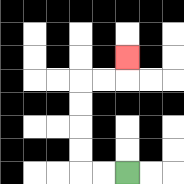{'start': '[5, 7]', 'end': '[5, 2]', 'path_directions': 'L,L,U,U,U,U,R,R,U', 'path_coordinates': '[[5, 7], [4, 7], [3, 7], [3, 6], [3, 5], [3, 4], [3, 3], [4, 3], [5, 3], [5, 2]]'}